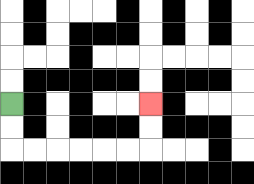{'start': '[0, 4]', 'end': '[6, 4]', 'path_directions': 'D,D,R,R,R,R,R,R,U,U', 'path_coordinates': '[[0, 4], [0, 5], [0, 6], [1, 6], [2, 6], [3, 6], [4, 6], [5, 6], [6, 6], [6, 5], [6, 4]]'}